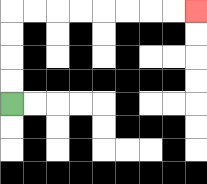{'start': '[0, 4]', 'end': '[8, 0]', 'path_directions': 'U,U,U,U,R,R,R,R,R,R,R,R', 'path_coordinates': '[[0, 4], [0, 3], [0, 2], [0, 1], [0, 0], [1, 0], [2, 0], [3, 0], [4, 0], [5, 0], [6, 0], [7, 0], [8, 0]]'}